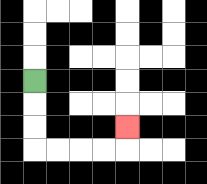{'start': '[1, 3]', 'end': '[5, 5]', 'path_directions': 'D,D,D,R,R,R,R,U', 'path_coordinates': '[[1, 3], [1, 4], [1, 5], [1, 6], [2, 6], [3, 6], [4, 6], [5, 6], [5, 5]]'}